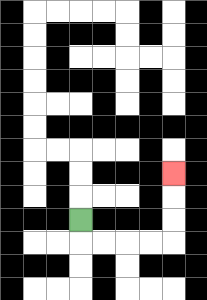{'start': '[3, 9]', 'end': '[7, 7]', 'path_directions': 'D,R,R,R,R,U,U,U', 'path_coordinates': '[[3, 9], [3, 10], [4, 10], [5, 10], [6, 10], [7, 10], [7, 9], [7, 8], [7, 7]]'}